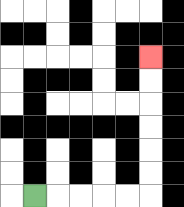{'start': '[1, 8]', 'end': '[6, 2]', 'path_directions': 'R,R,R,R,R,U,U,U,U,U,U', 'path_coordinates': '[[1, 8], [2, 8], [3, 8], [4, 8], [5, 8], [6, 8], [6, 7], [6, 6], [6, 5], [6, 4], [6, 3], [6, 2]]'}